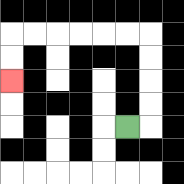{'start': '[5, 5]', 'end': '[0, 3]', 'path_directions': 'R,U,U,U,U,L,L,L,L,L,L,D,D', 'path_coordinates': '[[5, 5], [6, 5], [6, 4], [6, 3], [6, 2], [6, 1], [5, 1], [4, 1], [3, 1], [2, 1], [1, 1], [0, 1], [0, 2], [0, 3]]'}